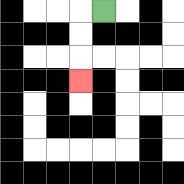{'start': '[4, 0]', 'end': '[3, 3]', 'path_directions': 'L,D,D,D', 'path_coordinates': '[[4, 0], [3, 0], [3, 1], [3, 2], [3, 3]]'}